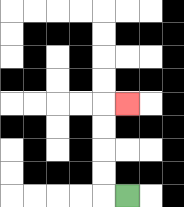{'start': '[5, 8]', 'end': '[5, 4]', 'path_directions': 'L,U,U,U,U,R', 'path_coordinates': '[[5, 8], [4, 8], [4, 7], [4, 6], [4, 5], [4, 4], [5, 4]]'}